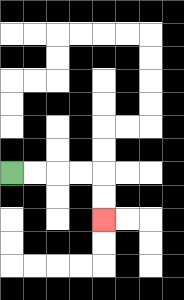{'start': '[0, 7]', 'end': '[4, 9]', 'path_directions': 'R,R,R,R,D,D', 'path_coordinates': '[[0, 7], [1, 7], [2, 7], [3, 7], [4, 7], [4, 8], [4, 9]]'}